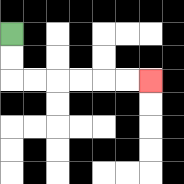{'start': '[0, 1]', 'end': '[6, 3]', 'path_directions': 'D,D,R,R,R,R,R,R', 'path_coordinates': '[[0, 1], [0, 2], [0, 3], [1, 3], [2, 3], [3, 3], [4, 3], [5, 3], [6, 3]]'}